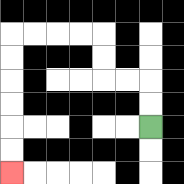{'start': '[6, 5]', 'end': '[0, 7]', 'path_directions': 'U,U,L,L,U,U,L,L,L,L,D,D,D,D,D,D', 'path_coordinates': '[[6, 5], [6, 4], [6, 3], [5, 3], [4, 3], [4, 2], [4, 1], [3, 1], [2, 1], [1, 1], [0, 1], [0, 2], [0, 3], [0, 4], [0, 5], [0, 6], [0, 7]]'}